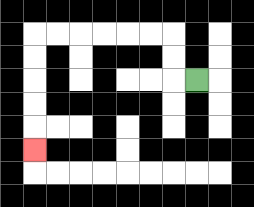{'start': '[8, 3]', 'end': '[1, 6]', 'path_directions': 'L,U,U,L,L,L,L,L,L,D,D,D,D,D', 'path_coordinates': '[[8, 3], [7, 3], [7, 2], [7, 1], [6, 1], [5, 1], [4, 1], [3, 1], [2, 1], [1, 1], [1, 2], [1, 3], [1, 4], [1, 5], [1, 6]]'}